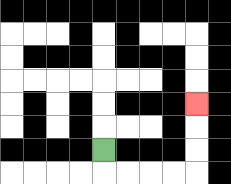{'start': '[4, 6]', 'end': '[8, 4]', 'path_directions': 'D,R,R,R,R,U,U,U', 'path_coordinates': '[[4, 6], [4, 7], [5, 7], [6, 7], [7, 7], [8, 7], [8, 6], [8, 5], [8, 4]]'}